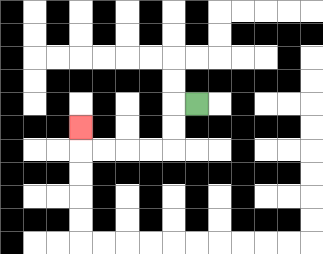{'start': '[8, 4]', 'end': '[3, 5]', 'path_directions': 'L,D,D,L,L,L,L,U', 'path_coordinates': '[[8, 4], [7, 4], [7, 5], [7, 6], [6, 6], [5, 6], [4, 6], [3, 6], [3, 5]]'}